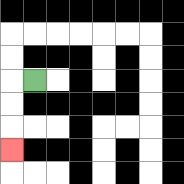{'start': '[1, 3]', 'end': '[0, 6]', 'path_directions': 'L,D,D,D', 'path_coordinates': '[[1, 3], [0, 3], [0, 4], [0, 5], [0, 6]]'}